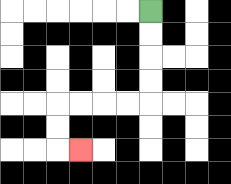{'start': '[6, 0]', 'end': '[3, 6]', 'path_directions': 'D,D,D,D,L,L,L,L,D,D,R', 'path_coordinates': '[[6, 0], [6, 1], [6, 2], [6, 3], [6, 4], [5, 4], [4, 4], [3, 4], [2, 4], [2, 5], [2, 6], [3, 6]]'}